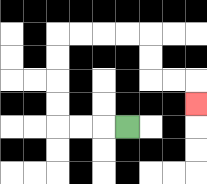{'start': '[5, 5]', 'end': '[8, 4]', 'path_directions': 'L,L,L,U,U,U,U,R,R,R,R,D,D,R,R,D', 'path_coordinates': '[[5, 5], [4, 5], [3, 5], [2, 5], [2, 4], [2, 3], [2, 2], [2, 1], [3, 1], [4, 1], [5, 1], [6, 1], [6, 2], [6, 3], [7, 3], [8, 3], [8, 4]]'}